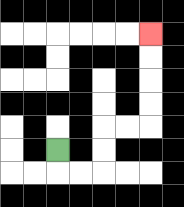{'start': '[2, 6]', 'end': '[6, 1]', 'path_directions': 'D,R,R,U,U,R,R,U,U,U,U', 'path_coordinates': '[[2, 6], [2, 7], [3, 7], [4, 7], [4, 6], [4, 5], [5, 5], [6, 5], [6, 4], [6, 3], [6, 2], [6, 1]]'}